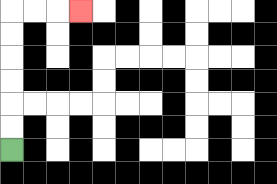{'start': '[0, 6]', 'end': '[3, 0]', 'path_directions': 'U,U,U,U,U,U,R,R,R', 'path_coordinates': '[[0, 6], [0, 5], [0, 4], [0, 3], [0, 2], [0, 1], [0, 0], [1, 0], [2, 0], [3, 0]]'}